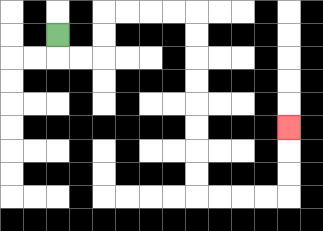{'start': '[2, 1]', 'end': '[12, 5]', 'path_directions': 'D,R,R,U,U,R,R,R,R,D,D,D,D,D,D,D,D,R,R,R,R,U,U,U', 'path_coordinates': '[[2, 1], [2, 2], [3, 2], [4, 2], [4, 1], [4, 0], [5, 0], [6, 0], [7, 0], [8, 0], [8, 1], [8, 2], [8, 3], [8, 4], [8, 5], [8, 6], [8, 7], [8, 8], [9, 8], [10, 8], [11, 8], [12, 8], [12, 7], [12, 6], [12, 5]]'}